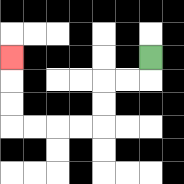{'start': '[6, 2]', 'end': '[0, 2]', 'path_directions': 'D,L,L,D,D,L,L,L,L,U,U,U', 'path_coordinates': '[[6, 2], [6, 3], [5, 3], [4, 3], [4, 4], [4, 5], [3, 5], [2, 5], [1, 5], [0, 5], [0, 4], [0, 3], [0, 2]]'}